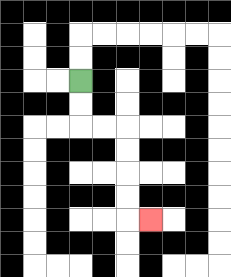{'start': '[3, 3]', 'end': '[6, 9]', 'path_directions': 'D,D,R,R,D,D,D,D,R', 'path_coordinates': '[[3, 3], [3, 4], [3, 5], [4, 5], [5, 5], [5, 6], [5, 7], [5, 8], [5, 9], [6, 9]]'}